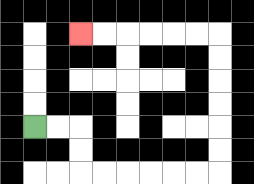{'start': '[1, 5]', 'end': '[3, 1]', 'path_directions': 'R,R,D,D,R,R,R,R,R,R,U,U,U,U,U,U,L,L,L,L,L,L', 'path_coordinates': '[[1, 5], [2, 5], [3, 5], [3, 6], [3, 7], [4, 7], [5, 7], [6, 7], [7, 7], [8, 7], [9, 7], [9, 6], [9, 5], [9, 4], [9, 3], [9, 2], [9, 1], [8, 1], [7, 1], [6, 1], [5, 1], [4, 1], [3, 1]]'}